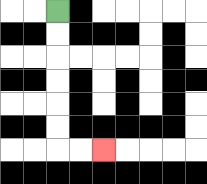{'start': '[2, 0]', 'end': '[4, 6]', 'path_directions': 'D,D,D,D,D,D,R,R', 'path_coordinates': '[[2, 0], [2, 1], [2, 2], [2, 3], [2, 4], [2, 5], [2, 6], [3, 6], [4, 6]]'}